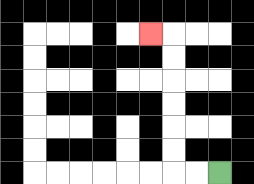{'start': '[9, 7]', 'end': '[6, 1]', 'path_directions': 'L,L,U,U,U,U,U,U,L', 'path_coordinates': '[[9, 7], [8, 7], [7, 7], [7, 6], [7, 5], [7, 4], [7, 3], [7, 2], [7, 1], [6, 1]]'}